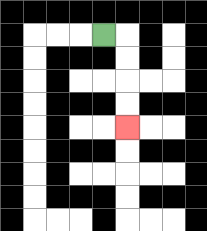{'start': '[4, 1]', 'end': '[5, 5]', 'path_directions': 'R,D,D,D,D', 'path_coordinates': '[[4, 1], [5, 1], [5, 2], [5, 3], [5, 4], [5, 5]]'}